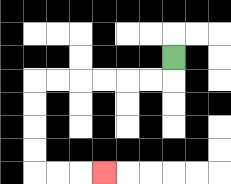{'start': '[7, 2]', 'end': '[4, 7]', 'path_directions': 'D,L,L,L,L,L,L,D,D,D,D,R,R,R', 'path_coordinates': '[[7, 2], [7, 3], [6, 3], [5, 3], [4, 3], [3, 3], [2, 3], [1, 3], [1, 4], [1, 5], [1, 6], [1, 7], [2, 7], [3, 7], [4, 7]]'}